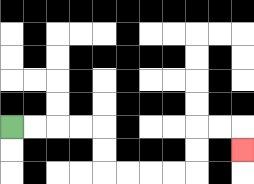{'start': '[0, 5]', 'end': '[10, 6]', 'path_directions': 'R,R,R,R,D,D,R,R,R,R,U,U,R,R,D', 'path_coordinates': '[[0, 5], [1, 5], [2, 5], [3, 5], [4, 5], [4, 6], [4, 7], [5, 7], [6, 7], [7, 7], [8, 7], [8, 6], [8, 5], [9, 5], [10, 5], [10, 6]]'}